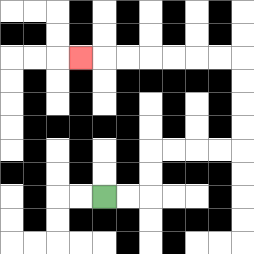{'start': '[4, 8]', 'end': '[3, 2]', 'path_directions': 'R,R,U,U,R,R,R,R,U,U,U,U,L,L,L,L,L,L,L', 'path_coordinates': '[[4, 8], [5, 8], [6, 8], [6, 7], [6, 6], [7, 6], [8, 6], [9, 6], [10, 6], [10, 5], [10, 4], [10, 3], [10, 2], [9, 2], [8, 2], [7, 2], [6, 2], [5, 2], [4, 2], [3, 2]]'}